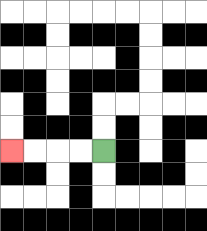{'start': '[4, 6]', 'end': '[0, 6]', 'path_directions': 'L,L,L,L', 'path_coordinates': '[[4, 6], [3, 6], [2, 6], [1, 6], [0, 6]]'}